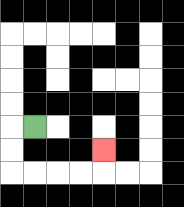{'start': '[1, 5]', 'end': '[4, 6]', 'path_directions': 'L,D,D,R,R,R,R,U', 'path_coordinates': '[[1, 5], [0, 5], [0, 6], [0, 7], [1, 7], [2, 7], [3, 7], [4, 7], [4, 6]]'}